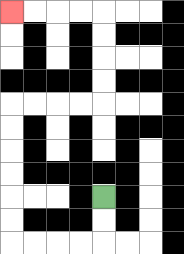{'start': '[4, 8]', 'end': '[0, 0]', 'path_directions': 'D,D,L,L,L,L,U,U,U,U,U,U,R,R,R,R,U,U,U,U,L,L,L,L', 'path_coordinates': '[[4, 8], [4, 9], [4, 10], [3, 10], [2, 10], [1, 10], [0, 10], [0, 9], [0, 8], [0, 7], [0, 6], [0, 5], [0, 4], [1, 4], [2, 4], [3, 4], [4, 4], [4, 3], [4, 2], [4, 1], [4, 0], [3, 0], [2, 0], [1, 0], [0, 0]]'}